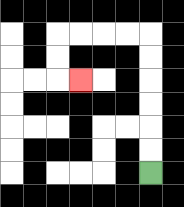{'start': '[6, 7]', 'end': '[3, 3]', 'path_directions': 'U,U,U,U,U,U,L,L,L,L,D,D,R', 'path_coordinates': '[[6, 7], [6, 6], [6, 5], [6, 4], [6, 3], [6, 2], [6, 1], [5, 1], [4, 1], [3, 1], [2, 1], [2, 2], [2, 3], [3, 3]]'}